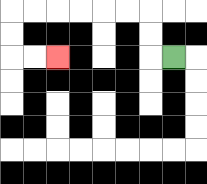{'start': '[7, 2]', 'end': '[2, 2]', 'path_directions': 'L,U,U,L,L,L,L,L,L,D,D,R,R', 'path_coordinates': '[[7, 2], [6, 2], [6, 1], [6, 0], [5, 0], [4, 0], [3, 0], [2, 0], [1, 0], [0, 0], [0, 1], [0, 2], [1, 2], [2, 2]]'}